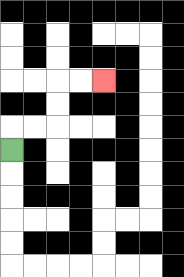{'start': '[0, 6]', 'end': '[4, 3]', 'path_directions': 'U,R,R,U,U,R,R', 'path_coordinates': '[[0, 6], [0, 5], [1, 5], [2, 5], [2, 4], [2, 3], [3, 3], [4, 3]]'}